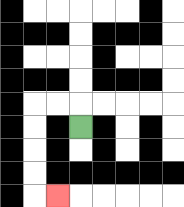{'start': '[3, 5]', 'end': '[2, 8]', 'path_directions': 'U,L,L,D,D,D,D,R', 'path_coordinates': '[[3, 5], [3, 4], [2, 4], [1, 4], [1, 5], [1, 6], [1, 7], [1, 8], [2, 8]]'}